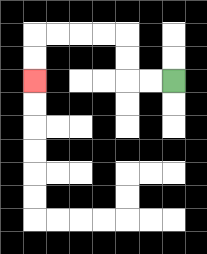{'start': '[7, 3]', 'end': '[1, 3]', 'path_directions': 'L,L,U,U,L,L,L,L,D,D', 'path_coordinates': '[[7, 3], [6, 3], [5, 3], [5, 2], [5, 1], [4, 1], [3, 1], [2, 1], [1, 1], [1, 2], [1, 3]]'}